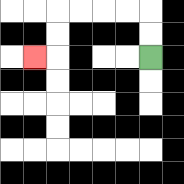{'start': '[6, 2]', 'end': '[1, 2]', 'path_directions': 'U,U,L,L,L,L,D,D,L', 'path_coordinates': '[[6, 2], [6, 1], [6, 0], [5, 0], [4, 0], [3, 0], [2, 0], [2, 1], [2, 2], [1, 2]]'}